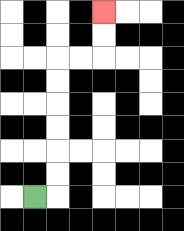{'start': '[1, 8]', 'end': '[4, 0]', 'path_directions': 'R,U,U,U,U,U,U,R,R,U,U', 'path_coordinates': '[[1, 8], [2, 8], [2, 7], [2, 6], [2, 5], [2, 4], [2, 3], [2, 2], [3, 2], [4, 2], [4, 1], [4, 0]]'}